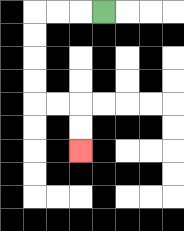{'start': '[4, 0]', 'end': '[3, 6]', 'path_directions': 'L,L,L,D,D,D,D,R,R,D,D', 'path_coordinates': '[[4, 0], [3, 0], [2, 0], [1, 0], [1, 1], [1, 2], [1, 3], [1, 4], [2, 4], [3, 4], [3, 5], [3, 6]]'}